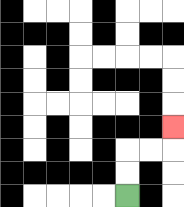{'start': '[5, 8]', 'end': '[7, 5]', 'path_directions': 'U,U,R,R,U', 'path_coordinates': '[[5, 8], [5, 7], [5, 6], [6, 6], [7, 6], [7, 5]]'}